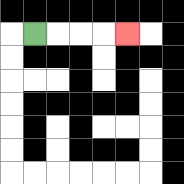{'start': '[1, 1]', 'end': '[5, 1]', 'path_directions': 'R,R,R,R', 'path_coordinates': '[[1, 1], [2, 1], [3, 1], [4, 1], [5, 1]]'}